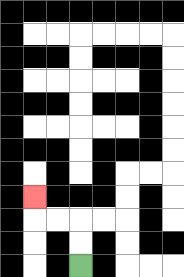{'start': '[3, 11]', 'end': '[1, 8]', 'path_directions': 'U,U,L,L,U', 'path_coordinates': '[[3, 11], [3, 10], [3, 9], [2, 9], [1, 9], [1, 8]]'}